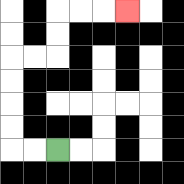{'start': '[2, 6]', 'end': '[5, 0]', 'path_directions': 'L,L,U,U,U,U,R,R,U,U,R,R,R', 'path_coordinates': '[[2, 6], [1, 6], [0, 6], [0, 5], [0, 4], [0, 3], [0, 2], [1, 2], [2, 2], [2, 1], [2, 0], [3, 0], [4, 0], [5, 0]]'}